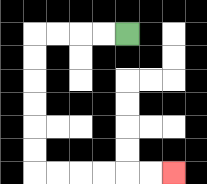{'start': '[5, 1]', 'end': '[7, 7]', 'path_directions': 'L,L,L,L,D,D,D,D,D,D,R,R,R,R,R,R', 'path_coordinates': '[[5, 1], [4, 1], [3, 1], [2, 1], [1, 1], [1, 2], [1, 3], [1, 4], [1, 5], [1, 6], [1, 7], [2, 7], [3, 7], [4, 7], [5, 7], [6, 7], [7, 7]]'}